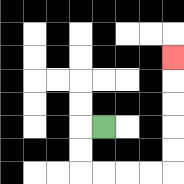{'start': '[4, 5]', 'end': '[7, 2]', 'path_directions': 'L,D,D,R,R,R,R,U,U,U,U,U', 'path_coordinates': '[[4, 5], [3, 5], [3, 6], [3, 7], [4, 7], [5, 7], [6, 7], [7, 7], [7, 6], [7, 5], [7, 4], [7, 3], [7, 2]]'}